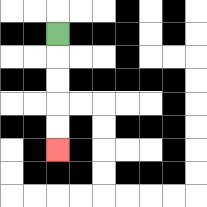{'start': '[2, 1]', 'end': '[2, 6]', 'path_directions': 'D,D,D,D,D', 'path_coordinates': '[[2, 1], [2, 2], [2, 3], [2, 4], [2, 5], [2, 6]]'}